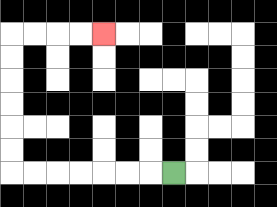{'start': '[7, 7]', 'end': '[4, 1]', 'path_directions': 'L,L,L,L,L,L,L,U,U,U,U,U,U,R,R,R,R', 'path_coordinates': '[[7, 7], [6, 7], [5, 7], [4, 7], [3, 7], [2, 7], [1, 7], [0, 7], [0, 6], [0, 5], [0, 4], [0, 3], [0, 2], [0, 1], [1, 1], [2, 1], [3, 1], [4, 1]]'}